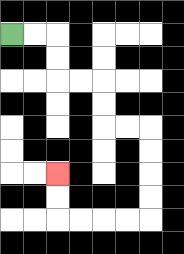{'start': '[0, 1]', 'end': '[2, 7]', 'path_directions': 'R,R,D,D,R,R,D,D,R,R,D,D,D,D,L,L,L,L,U,U', 'path_coordinates': '[[0, 1], [1, 1], [2, 1], [2, 2], [2, 3], [3, 3], [4, 3], [4, 4], [4, 5], [5, 5], [6, 5], [6, 6], [6, 7], [6, 8], [6, 9], [5, 9], [4, 9], [3, 9], [2, 9], [2, 8], [2, 7]]'}